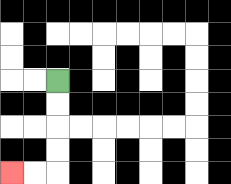{'start': '[2, 3]', 'end': '[0, 7]', 'path_directions': 'D,D,D,D,L,L', 'path_coordinates': '[[2, 3], [2, 4], [2, 5], [2, 6], [2, 7], [1, 7], [0, 7]]'}